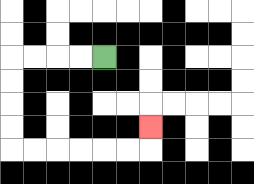{'start': '[4, 2]', 'end': '[6, 5]', 'path_directions': 'L,L,L,L,D,D,D,D,R,R,R,R,R,R,U', 'path_coordinates': '[[4, 2], [3, 2], [2, 2], [1, 2], [0, 2], [0, 3], [0, 4], [0, 5], [0, 6], [1, 6], [2, 6], [3, 6], [4, 6], [5, 6], [6, 6], [6, 5]]'}